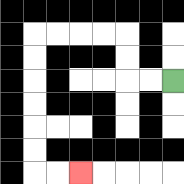{'start': '[7, 3]', 'end': '[3, 7]', 'path_directions': 'L,L,U,U,L,L,L,L,D,D,D,D,D,D,R,R', 'path_coordinates': '[[7, 3], [6, 3], [5, 3], [5, 2], [5, 1], [4, 1], [3, 1], [2, 1], [1, 1], [1, 2], [1, 3], [1, 4], [1, 5], [1, 6], [1, 7], [2, 7], [3, 7]]'}